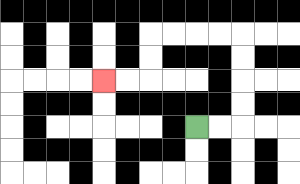{'start': '[8, 5]', 'end': '[4, 3]', 'path_directions': 'R,R,U,U,U,U,L,L,L,L,D,D,L,L', 'path_coordinates': '[[8, 5], [9, 5], [10, 5], [10, 4], [10, 3], [10, 2], [10, 1], [9, 1], [8, 1], [7, 1], [6, 1], [6, 2], [6, 3], [5, 3], [4, 3]]'}